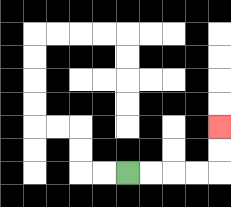{'start': '[5, 7]', 'end': '[9, 5]', 'path_directions': 'R,R,R,R,U,U', 'path_coordinates': '[[5, 7], [6, 7], [7, 7], [8, 7], [9, 7], [9, 6], [9, 5]]'}